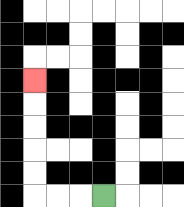{'start': '[4, 8]', 'end': '[1, 3]', 'path_directions': 'L,L,L,U,U,U,U,U', 'path_coordinates': '[[4, 8], [3, 8], [2, 8], [1, 8], [1, 7], [1, 6], [1, 5], [1, 4], [1, 3]]'}